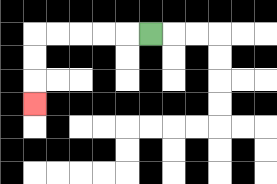{'start': '[6, 1]', 'end': '[1, 4]', 'path_directions': 'L,L,L,L,L,D,D,D', 'path_coordinates': '[[6, 1], [5, 1], [4, 1], [3, 1], [2, 1], [1, 1], [1, 2], [1, 3], [1, 4]]'}